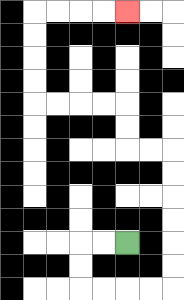{'start': '[5, 10]', 'end': '[5, 0]', 'path_directions': 'L,L,D,D,R,R,R,R,U,U,U,U,U,U,L,L,U,U,L,L,L,L,U,U,U,U,R,R,R,R', 'path_coordinates': '[[5, 10], [4, 10], [3, 10], [3, 11], [3, 12], [4, 12], [5, 12], [6, 12], [7, 12], [7, 11], [7, 10], [7, 9], [7, 8], [7, 7], [7, 6], [6, 6], [5, 6], [5, 5], [5, 4], [4, 4], [3, 4], [2, 4], [1, 4], [1, 3], [1, 2], [1, 1], [1, 0], [2, 0], [3, 0], [4, 0], [5, 0]]'}